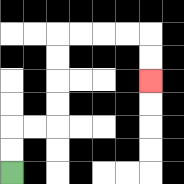{'start': '[0, 7]', 'end': '[6, 3]', 'path_directions': 'U,U,R,R,U,U,U,U,R,R,R,R,D,D', 'path_coordinates': '[[0, 7], [0, 6], [0, 5], [1, 5], [2, 5], [2, 4], [2, 3], [2, 2], [2, 1], [3, 1], [4, 1], [5, 1], [6, 1], [6, 2], [6, 3]]'}